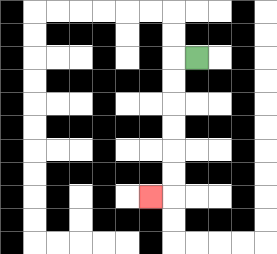{'start': '[8, 2]', 'end': '[6, 8]', 'path_directions': 'L,D,D,D,D,D,D,L', 'path_coordinates': '[[8, 2], [7, 2], [7, 3], [7, 4], [7, 5], [7, 6], [7, 7], [7, 8], [6, 8]]'}